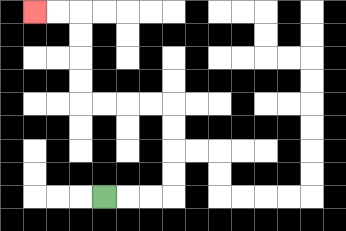{'start': '[4, 8]', 'end': '[1, 0]', 'path_directions': 'R,R,R,U,U,U,U,L,L,L,L,U,U,U,U,L,L', 'path_coordinates': '[[4, 8], [5, 8], [6, 8], [7, 8], [7, 7], [7, 6], [7, 5], [7, 4], [6, 4], [5, 4], [4, 4], [3, 4], [3, 3], [3, 2], [3, 1], [3, 0], [2, 0], [1, 0]]'}